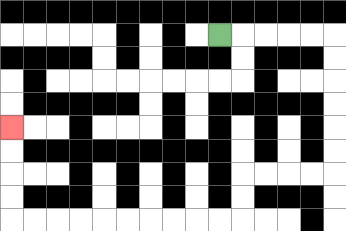{'start': '[9, 1]', 'end': '[0, 5]', 'path_directions': 'R,R,R,R,R,D,D,D,D,D,D,L,L,L,L,D,D,L,L,L,L,L,L,L,L,L,L,U,U,U,U', 'path_coordinates': '[[9, 1], [10, 1], [11, 1], [12, 1], [13, 1], [14, 1], [14, 2], [14, 3], [14, 4], [14, 5], [14, 6], [14, 7], [13, 7], [12, 7], [11, 7], [10, 7], [10, 8], [10, 9], [9, 9], [8, 9], [7, 9], [6, 9], [5, 9], [4, 9], [3, 9], [2, 9], [1, 9], [0, 9], [0, 8], [0, 7], [0, 6], [0, 5]]'}